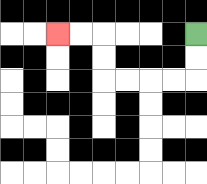{'start': '[8, 1]', 'end': '[2, 1]', 'path_directions': 'D,D,L,L,L,L,U,U,L,L', 'path_coordinates': '[[8, 1], [8, 2], [8, 3], [7, 3], [6, 3], [5, 3], [4, 3], [4, 2], [4, 1], [3, 1], [2, 1]]'}